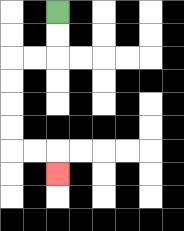{'start': '[2, 0]', 'end': '[2, 7]', 'path_directions': 'D,D,L,L,D,D,D,D,R,R,D', 'path_coordinates': '[[2, 0], [2, 1], [2, 2], [1, 2], [0, 2], [0, 3], [0, 4], [0, 5], [0, 6], [1, 6], [2, 6], [2, 7]]'}